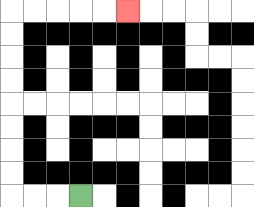{'start': '[3, 8]', 'end': '[5, 0]', 'path_directions': 'L,L,L,U,U,U,U,U,U,U,U,R,R,R,R,R', 'path_coordinates': '[[3, 8], [2, 8], [1, 8], [0, 8], [0, 7], [0, 6], [0, 5], [0, 4], [0, 3], [0, 2], [0, 1], [0, 0], [1, 0], [2, 0], [3, 0], [4, 0], [5, 0]]'}